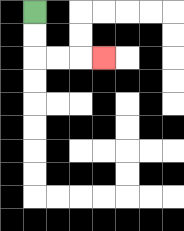{'start': '[1, 0]', 'end': '[4, 2]', 'path_directions': 'D,D,R,R,R', 'path_coordinates': '[[1, 0], [1, 1], [1, 2], [2, 2], [3, 2], [4, 2]]'}